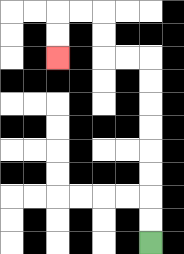{'start': '[6, 10]', 'end': '[2, 2]', 'path_directions': 'U,U,U,U,U,U,U,U,L,L,U,U,L,L,D,D', 'path_coordinates': '[[6, 10], [6, 9], [6, 8], [6, 7], [6, 6], [6, 5], [6, 4], [6, 3], [6, 2], [5, 2], [4, 2], [4, 1], [4, 0], [3, 0], [2, 0], [2, 1], [2, 2]]'}